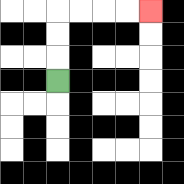{'start': '[2, 3]', 'end': '[6, 0]', 'path_directions': 'U,U,U,R,R,R,R', 'path_coordinates': '[[2, 3], [2, 2], [2, 1], [2, 0], [3, 0], [4, 0], [5, 0], [6, 0]]'}